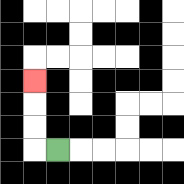{'start': '[2, 6]', 'end': '[1, 3]', 'path_directions': 'L,U,U,U', 'path_coordinates': '[[2, 6], [1, 6], [1, 5], [1, 4], [1, 3]]'}